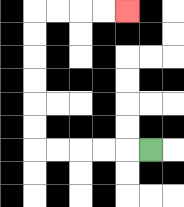{'start': '[6, 6]', 'end': '[5, 0]', 'path_directions': 'L,L,L,L,L,U,U,U,U,U,U,R,R,R,R', 'path_coordinates': '[[6, 6], [5, 6], [4, 6], [3, 6], [2, 6], [1, 6], [1, 5], [1, 4], [1, 3], [1, 2], [1, 1], [1, 0], [2, 0], [3, 0], [4, 0], [5, 0]]'}